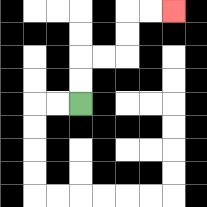{'start': '[3, 4]', 'end': '[7, 0]', 'path_directions': 'U,U,R,R,U,U,R,R', 'path_coordinates': '[[3, 4], [3, 3], [3, 2], [4, 2], [5, 2], [5, 1], [5, 0], [6, 0], [7, 0]]'}